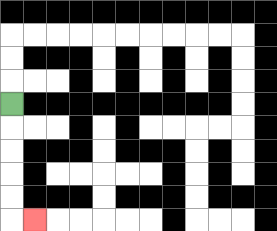{'start': '[0, 4]', 'end': '[1, 9]', 'path_directions': 'D,D,D,D,D,R', 'path_coordinates': '[[0, 4], [0, 5], [0, 6], [0, 7], [0, 8], [0, 9], [1, 9]]'}